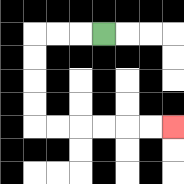{'start': '[4, 1]', 'end': '[7, 5]', 'path_directions': 'L,L,L,D,D,D,D,R,R,R,R,R,R', 'path_coordinates': '[[4, 1], [3, 1], [2, 1], [1, 1], [1, 2], [1, 3], [1, 4], [1, 5], [2, 5], [3, 5], [4, 5], [5, 5], [6, 5], [7, 5]]'}